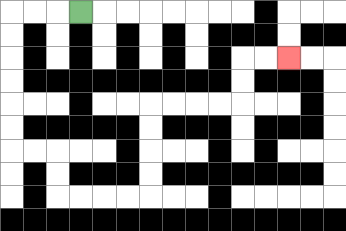{'start': '[3, 0]', 'end': '[12, 2]', 'path_directions': 'L,L,L,D,D,D,D,D,D,R,R,D,D,R,R,R,R,U,U,U,U,R,R,R,R,U,U,R,R', 'path_coordinates': '[[3, 0], [2, 0], [1, 0], [0, 0], [0, 1], [0, 2], [0, 3], [0, 4], [0, 5], [0, 6], [1, 6], [2, 6], [2, 7], [2, 8], [3, 8], [4, 8], [5, 8], [6, 8], [6, 7], [6, 6], [6, 5], [6, 4], [7, 4], [8, 4], [9, 4], [10, 4], [10, 3], [10, 2], [11, 2], [12, 2]]'}